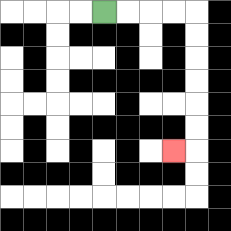{'start': '[4, 0]', 'end': '[7, 6]', 'path_directions': 'R,R,R,R,D,D,D,D,D,D,L', 'path_coordinates': '[[4, 0], [5, 0], [6, 0], [7, 0], [8, 0], [8, 1], [8, 2], [8, 3], [8, 4], [8, 5], [8, 6], [7, 6]]'}